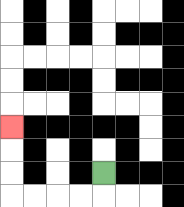{'start': '[4, 7]', 'end': '[0, 5]', 'path_directions': 'D,L,L,L,L,U,U,U', 'path_coordinates': '[[4, 7], [4, 8], [3, 8], [2, 8], [1, 8], [0, 8], [0, 7], [0, 6], [0, 5]]'}